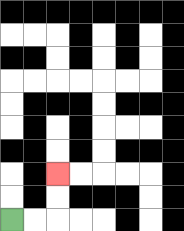{'start': '[0, 9]', 'end': '[2, 7]', 'path_directions': 'R,R,U,U', 'path_coordinates': '[[0, 9], [1, 9], [2, 9], [2, 8], [2, 7]]'}